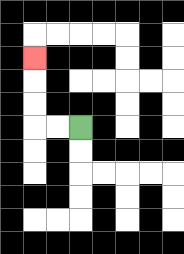{'start': '[3, 5]', 'end': '[1, 2]', 'path_directions': 'L,L,U,U,U', 'path_coordinates': '[[3, 5], [2, 5], [1, 5], [1, 4], [1, 3], [1, 2]]'}